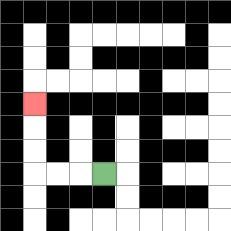{'start': '[4, 7]', 'end': '[1, 4]', 'path_directions': 'L,L,L,U,U,U', 'path_coordinates': '[[4, 7], [3, 7], [2, 7], [1, 7], [1, 6], [1, 5], [1, 4]]'}